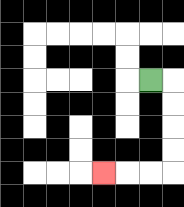{'start': '[6, 3]', 'end': '[4, 7]', 'path_directions': 'R,D,D,D,D,L,L,L', 'path_coordinates': '[[6, 3], [7, 3], [7, 4], [7, 5], [7, 6], [7, 7], [6, 7], [5, 7], [4, 7]]'}